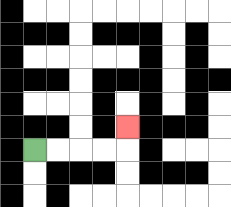{'start': '[1, 6]', 'end': '[5, 5]', 'path_directions': 'R,R,R,R,U', 'path_coordinates': '[[1, 6], [2, 6], [3, 6], [4, 6], [5, 6], [5, 5]]'}